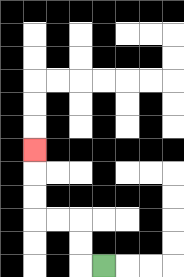{'start': '[4, 11]', 'end': '[1, 6]', 'path_directions': 'L,U,U,L,L,U,U,U', 'path_coordinates': '[[4, 11], [3, 11], [3, 10], [3, 9], [2, 9], [1, 9], [1, 8], [1, 7], [1, 6]]'}